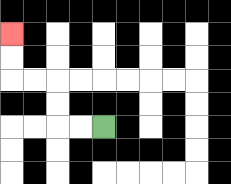{'start': '[4, 5]', 'end': '[0, 1]', 'path_directions': 'L,L,U,U,L,L,U,U', 'path_coordinates': '[[4, 5], [3, 5], [2, 5], [2, 4], [2, 3], [1, 3], [0, 3], [0, 2], [0, 1]]'}